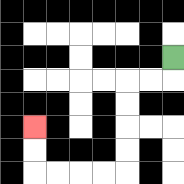{'start': '[7, 2]', 'end': '[1, 5]', 'path_directions': 'D,L,L,D,D,D,D,L,L,L,L,U,U', 'path_coordinates': '[[7, 2], [7, 3], [6, 3], [5, 3], [5, 4], [5, 5], [5, 6], [5, 7], [4, 7], [3, 7], [2, 7], [1, 7], [1, 6], [1, 5]]'}